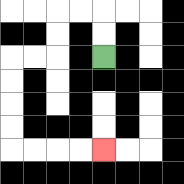{'start': '[4, 2]', 'end': '[4, 6]', 'path_directions': 'U,U,L,L,D,D,L,L,D,D,D,D,R,R,R,R', 'path_coordinates': '[[4, 2], [4, 1], [4, 0], [3, 0], [2, 0], [2, 1], [2, 2], [1, 2], [0, 2], [0, 3], [0, 4], [0, 5], [0, 6], [1, 6], [2, 6], [3, 6], [4, 6]]'}